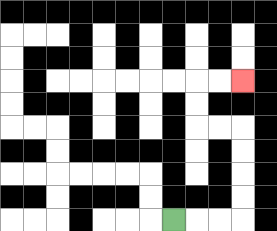{'start': '[7, 9]', 'end': '[10, 3]', 'path_directions': 'R,R,R,U,U,U,U,L,L,U,U,R,R', 'path_coordinates': '[[7, 9], [8, 9], [9, 9], [10, 9], [10, 8], [10, 7], [10, 6], [10, 5], [9, 5], [8, 5], [8, 4], [8, 3], [9, 3], [10, 3]]'}